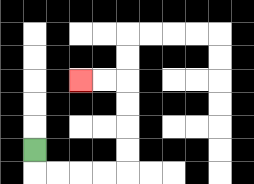{'start': '[1, 6]', 'end': '[3, 3]', 'path_directions': 'D,R,R,R,R,U,U,U,U,L,L', 'path_coordinates': '[[1, 6], [1, 7], [2, 7], [3, 7], [4, 7], [5, 7], [5, 6], [5, 5], [5, 4], [5, 3], [4, 3], [3, 3]]'}